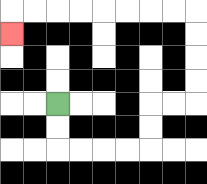{'start': '[2, 4]', 'end': '[0, 1]', 'path_directions': 'D,D,R,R,R,R,U,U,R,R,U,U,U,U,L,L,L,L,L,L,L,L,D', 'path_coordinates': '[[2, 4], [2, 5], [2, 6], [3, 6], [4, 6], [5, 6], [6, 6], [6, 5], [6, 4], [7, 4], [8, 4], [8, 3], [8, 2], [8, 1], [8, 0], [7, 0], [6, 0], [5, 0], [4, 0], [3, 0], [2, 0], [1, 0], [0, 0], [0, 1]]'}